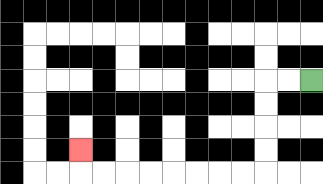{'start': '[13, 3]', 'end': '[3, 6]', 'path_directions': 'L,L,D,D,D,D,L,L,L,L,L,L,L,L,U', 'path_coordinates': '[[13, 3], [12, 3], [11, 3], [11, 4], [11, 5], [11, 6], [11, 7], [10, 7], [9, 7], [8, 7], [7, 7], [6, 7], [5, 7], [4, 7], [3, 7], [3, 6]]'}